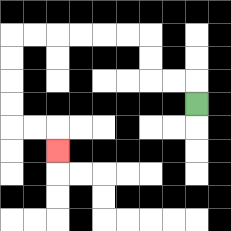{'start': '[8, 4]', 'end': '[2, 6]', 'path_directions': 'U,L,L,U,U,L,L,L,L,L,L,D,D,D,D,R,R,D', 'path_coordinates': '[[8, 4], [8, 3], [7, 3], [6, 3], [6, 2], [6, 1], [5, 1], [4, 1], [3, 1], [2, 1], [1, 1], [0, 1], [0, 2], [0, 3], [0, 4], [0, 5], [1, 5], [2, 5], [2, 6]]'}